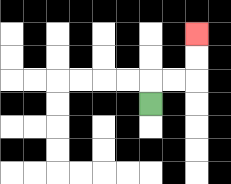{'start': '[6, 4]', 'end': '[8, 1]', 'path_directions': 'U,R,R,U,U', 'path_coordinates': '[[6, 4], [6, 3], [7, 3], [8, 3], [8, 2], [8, 1]]'}